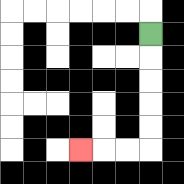{'start': '[6, 1]', 'end': '[3, 6]', 'path_directions': 'D,D,D,D,D,L,L,L', 'path_coordinates': '[[6, 1], [6, 2], [6, 3], [6, 4], [6, 5], [6, 6], [5, 6], [4, 6], [3, 6]]'}